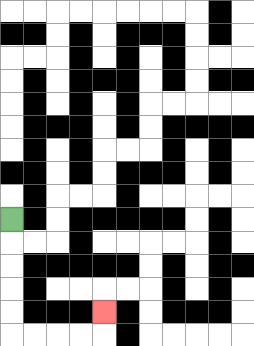{'start': '[0, 9]', 'end': '[4, 13]', 'path_directions': 'D,D,D,D,D,R,R,R,R,U', 'path_coordinates': '[[0, 9], [0, 10], [0, 11], [0, 12], [0, 13], [0, 14], [1, 14], [2, 14], [3, 14], [4, 14], [4, 13]]'}